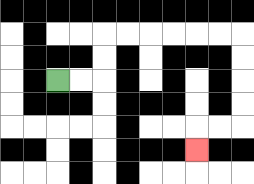{'start': '[2, 3]', 'end': '[8, 6]', 'path_directions': 'R,R,U,U,R,R,R,R,R,R,D,D,D,D,L,L,D', 'path_coordinates': '[[2, 3], [3, 3], [4, 3], [4, 2], [4, 1], [5, 1], [6, 1], [7, 1], [8, 1], [9, 1], [10, 1], [10, 2], [10, 3], [10, 4], [10, 5], [9, 5], [8, 5], [8, 6]]'}